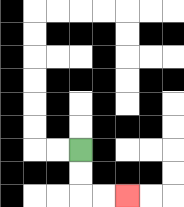{'start': '[3, 6]', 'end': '[5, 8]', 'path_directions': 'D,D,R,R', 'path_coordinates': '[[3, 6], [3, 7], [3, 8], [4, 8], [5, 8]]'}